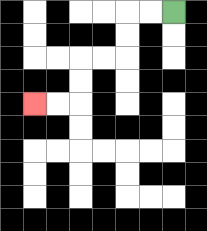{'start': '[7, 0]', 'end': '[1, 4]', 'path_directions': 'L,L,D,D,L,L,D,D,L,L', 'path_coordinates': '[[7, 0], [6, 0], [5, 0], [5, 1], [5, 2], [4, 2], [3, 2], [3, 3], [3, 4], [2, 4], [1, 4]]'}